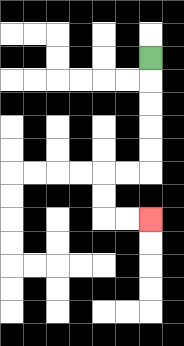{'start': '[6, 2]', 'end': '[6, 9]', 'path_directions': 'D,D,D,D,D,L,L,D,D,R,R', 'path_coordinates': '[[6, 2], [6, 3], [6, 4], [6, 5], [6, 6], [6, 7], [5, 7], [4, 7], [4, 8], [4, 9], [5, 9], [6, 9]]'}